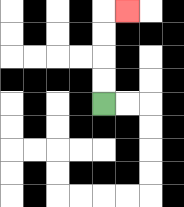{'start': '[4, 4]', 'end': '[5, 0]', 'path_directions': 'U,U,U,U,R', 'path_coordinates': '[[4, 4], [4, 3], [4, 2], [4, 1], [4, 0], [5, 0]]'}